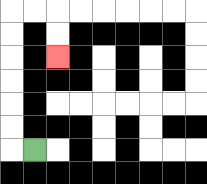{'start': '[1, 6]', 'end': '[2, 2]', 'path_directions': 'L,U,U,U,U,U,U,R,R,D,D', 'path_coordinates': '[[1, 6], [0, 6], [0, 5], [0, 4], [0, 3], [0, 2], [0, 1], [0, 0], [1, 0], [2, 0], [2, 1], [2, 2]]'}